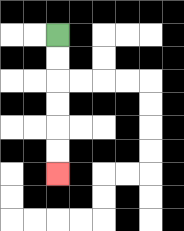{'start': '[2, 1]', 'end': '[2, 7]', 'path_directions': 'D,D,D,D,D,D', 'path_coordinates': '[[2, 1], [2, 2], [2, 3], [2, 4], [2, 5], [2, 6], [2, 7]]'}